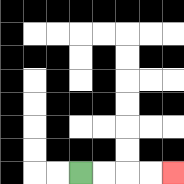{'start': '[3, 7]', 'end': '[7, 7]', 'path_directions': 'R,R,R,R', 'path_coordinates': '[[3, 7], [4, 7], [5, 7], [6, 7], [7, 7]]'}